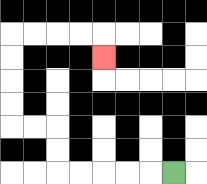{'start': '[7, 7]', 'end': '[4, 2]', 'path_directions': 'L,L,L,L,L,U,U,L,L,U,U,U,U,R,R,R,R,D', 'path_coordinates': '[[7, 7], [6, 7], [5, 7], [4, 7], [3, 7], [2, 7], [2, 6], [2, 5], [1, 5], [0, 5], [0, 4], [0, 3], [0, 2], [0, 1], [1, 1], [2, 1], [3, 1], [4, 1], [4, 2]]'}